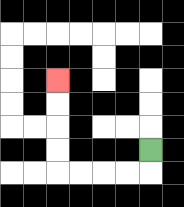{'start': '[6, 6]', 'end': '[2, 3]', 'path_directions': 'D,L,L,L,L,U,U,U,U', 'path_coordinates': '[[6, 6], [6, 7], [5, 7], [4, 7], [3, 7], [2, 7], [2, 6], [2, 5], [2, 4], [2, 3]]'}